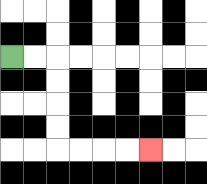{'start': '[0, 2]', 'end': '[6, 6]', 'path_directions': 'R,R,D,D,D,D,R,R,R,R', 'path_coordinates': '[[0, 2], [1, 2], [2, 2], [2, 3], [2, 4], [2, 5], [2, 6], [3, 6], [4, 6], [5, 6], [6, 6]]'}